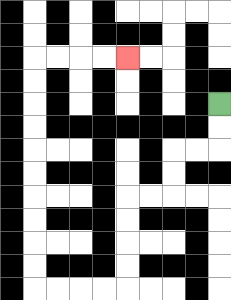{'start': '[9, 4]', 'end': '[5, 2]', 'path_directions': 'D,D,L,L,D,D,L,L,D,D,D,D,L,L,L,L,U,U,U,U,U,U,U,U,U,U,R,R,R,R', 'path_coordinates': '[[9, 4], [9, 5], [9, 6], [8, 6], [7, 6], [7, 7], [7, 8], [6, 8], [5, 8], [5, 9], [5, 10], [5, 11], [5, 12], [4, 12], [3, 12], [2, 12], [1, 12], [1, 11], [1, 10], [1, 9], [1, 8], [1, 7], [1, 6], [1, 5], [1, 4], [1, 3], [1, 2], [2, 2], [3, 2], [4, 2], [5, 2]]'}